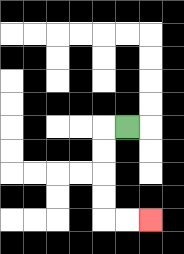{'start': '[5, 5]', 'end': '[6, 9]', 'path_directions': 'L,D,D,D,D,R,R', 'path_coordinates': '[[5, 5], [4, 5], [4, 6], [4, 7], [4, 8], [4, 9], [5, 9], [6, 9]]'}